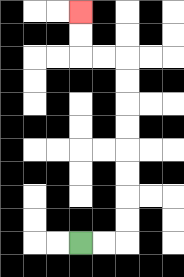{'start': '[3, 10]', 'end': '[3, 0]', 'path_directions': 'R,R,U,U,U,U,U,U,U,U,L,L,U,U', 'path_coordinates': '[[3, 10], [4, 10], [5, 10], [5, 9], [5, 8], [5, 7], [5, 6], [5, 5], [5, 4], [5, 3], [5, 2], [4, 2], [3, 2], [3, 1], [3, 0]]'}